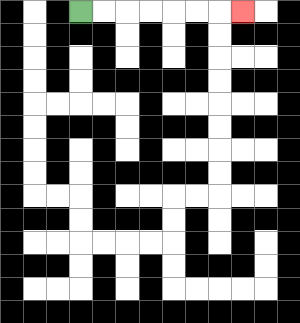{'start': '[3, 0]', 'end': '[10, 0]', 'path_directions': 'R,R,R,R,R,R,R', 'path_coordinates': '[[3, 0], [4, 0], [5, 0], [6, 0], [7, 0], [8, 0], [9, 0], [10, 0]]'}